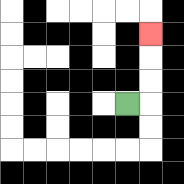{'start': '[5, 4]', 'end': '[6, 1]', 'path_directions': 'R,U,U,U', 'path_coordinates': '[[5, 4], [6, 4], [6, 3], [6, 2], [6, 1]]'}